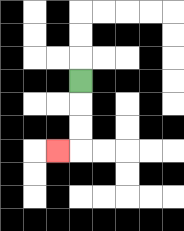{'start': '[3, 3]', 'end': '[2, 6]', 'path_directions': 'D,D,D,L', 'path_coordinates': '[[3, 3], [3, 4], [3, 5], [3, 6], [2, 6]]'}